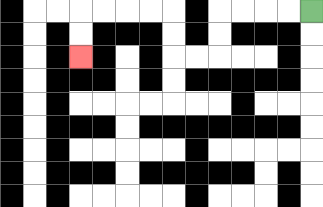{'start': '[13, 0]', 'end': '[3, 2]', 'path_directions': 'L,L,L,L,D,D,L,L,U,U,L,L,L,L,D,D', 'path_coordinates': '[[13, 0], [12, 0], [11, 0], [10, 0], [9, 0], [9, 1], [9, 2], [8, 2], [7, 2], [7, 1], [7, 0], [6, 0], [5, 0], [4, 0], [3, 0], [3, 1], [3, 2]]'}